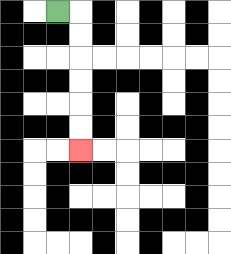{'start': '[2, 0]', 'end': '[3, 6]', 'path_directions': 'R,D,D,D,D,D,D', 'path_coordinates': '[[2, 0], [3, 0], [3, 1], [3, 2], [3, 3], [3, 4], [3, 5], [3, 6]]'}